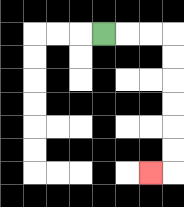{'start': '[4, 1]', 'end': '[6, 7]', 'path_directions': 'R,R,R,D,D,D,D,D,D,L', 'path_coordinates': '[[4, 1], [5, 1], [6, 1], [7, 1], [7, 2], [7, 3], [7, 4], [7, 5], [7, 6], [7, 7], [6, 7]]'}